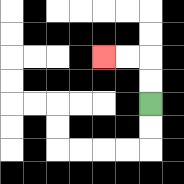{'start': '[6, 4]', 'end': '[4, 2]', 'path_directions': 'U,U,L,L', 'path_coordinates': '[[6, 4], [6, 3], [6, 2], [5, 2], [4, 2]]'}